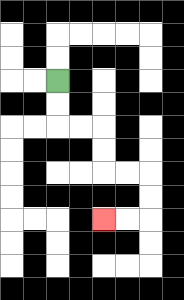{'start': '[2, 3]', 'end': '[4, 9]', 'path_directions': 'D,D,R,R,D,D,R,R,D,D,L,L', 'path_coordinates': '[[2, 3], [2, 4], [2, 5], [3, 5], [4, 5], [4, 6], [4, 7], [5, 7], [6, 7], [6, 8], [6, 9], [5, 9], [4, 9]]'}